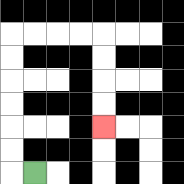{'start': '[1, 7]', 'end': '[4, 5]', 'path_directions': 'L,U,U,U,U,U,U,R,R,R,R,D,D,D,D', 'path_coordinates': '[[1, 7], [0, 7], [0, 6], [0, 5], [0, 4], [0, 3], [0, 2], [0, 1], [1, 1], [2, 1], [3, 1], [4, 1], [4, 2], [4, 3], [4, 4], [4, 5]]'}